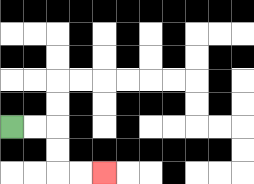{'start': '[0, 5]', 'end': '[4, 7]', 'path_directions': 'R,R,D,D,R,R', 'path_coordinates': '[[0, 5], [1, 5], [2, 5], [2, 6], [2, 7], [3, 7], [4, 7]]'}